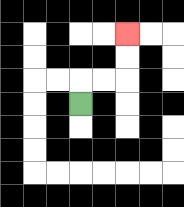{'start': '[3, 4]', 'end': '[5, 1]', 'path_directions': 'U,R,R,U,U', 'path_coordinates': '[[3, 4], [3, 3], [4, 3], [5, 3], [5, 2], [5, 1]]'}